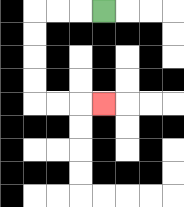{'start': '[4, 0]', 'end': '[4, 4]', 'path_directions': 'L,L,L,D,D,D,D,R,R,R', 'path_coordinates': '[[4, 0], [3, 0], [2, 0], [1, 0], [1, 1], [1, 2], [1, 3], [1, 4], [2, 4], [3, 4], [4, 4]]'}